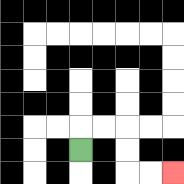{'start': '[3, 6]', 'end': '[7, 7]', 'path_directions': 'U,R,R,D,D,R,R', 'path_coordinates': '[[3, 6], [3, 5], [4, 5], [5, 5], [5, 6], [5, 7], [6, 7], [7, 7]]'}